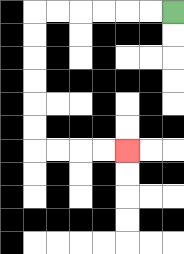{'start': '[7, 0]', 'end': '[5, 6]', 'path_directions': 'L,L,L,L,L,L,D,D,D,D,D,D,R,R,R,R', 'path_coordinates': '[[7, 0], [6, 0], [5, 0], [4, 0], [3, 0], [2, 0], [1, 0], [1, 1], [1, 2], [1, 3], [1, 4], [1, 5], [1, 6], [2, 6], [3, 6], [4, 6], [5, 6]]'}